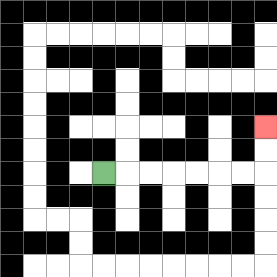{'start': '[4, 7]', 'end': '[11, 5]', 'path_directions': 'R,R,R,R,R,R,R,U,U', 'path_coordinates': '[[4, 7], [5, 7], [6, 7], [7, 7], [8, 7], [9, 7], [10, 7], [11, 7], [11, 6], [11, 5]]'}